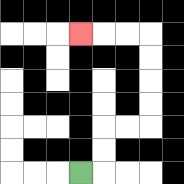{'start': '[3, 7]', 'end': '[3, 1]', 'path_directions': 'R,U,U,R,R,U,U,U,U,L,L,L', 'path_coordinates': '[[3, 7], [4, 7], [4, 6], [4, 5], [5, 5], [6, 5], [6, 4], [6, 3], [6, 2], [6, 1], [5, 1], [4, 1], [3, 1]]'}